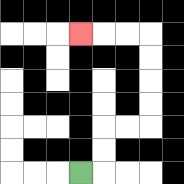{'start': '[3, 7]', 'end': '[3, 1]', 'path_directions': 'R,U,U,R,R,U,U,U,U,L,L,L', 'path_coordinates': '[[3, 7], [4, 7], [4, 6], [4, 5], [5, 5], [6, 5], [6, 4], [6, 3], [6, 2], [6, 1], [5, 1], [4, 1], [3, 1]]'}